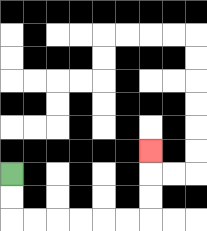{'start': '[0, 7]', 'end': '[6, 6]', 'path_directions': 'D,D,R,R,R,R,R,R,U,U,U', 'path_coordinates': '[[0, 7], [0, 8], [0, 9], [1, 9], [2, 9], [3, 9], [4, 9], [5, 9], [6, 9], [6, 8], [6, 7], [6, 6]]'}